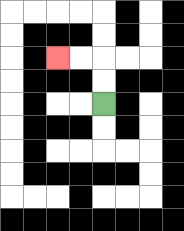{'start': '[4, 4]', 'end': '[2, 2]', 'path_directions': 'U,U,L,L', 'path_coordinates': '[[4, 4], [4, 3], [4, 2], [3, 2], [2, 2]]'}